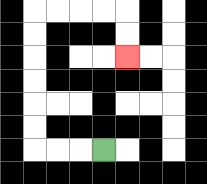{'start': '[4, 6]', 'end': '[5, 2]', 'path_directions': 'L,L,L,U,U,U,U,U,U,R,R,R,R,D,D', 'path_coordinates': '[[4, 6], [3, 6], [2, 6], [1, 6], [1, 5], [1, 4], [1, 3], [1, 2], [1, 1], [1, 0], [2, 0], [3, 0], [4, 0], [5, 0], [5, 1], [5, 2]]'}